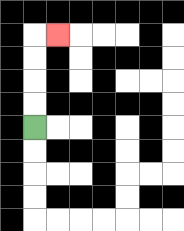{'start': '[1, 5]', 'end': '[2, 1]', 'path_directions': 'U,U,U,U,R', 'path_coordinates': '[[1, 5], [1, 4], [1, 3], [1, 2], [1, 1], [2, 1]]'}